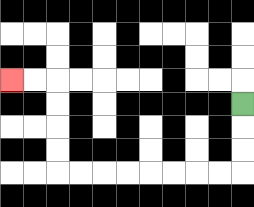{'start': '[10, 4]', 'end': '[0, 3]', 'path_directions': 'D,D,D,L,L,L,L,L,L,L,L,U,U,U,U,L,L', 'path_coordinates': '[[10, 4], [10, 5], [10, 6], [10, 7], [9, 7], [8, 7], [7, 7], [6, 7], [5, 7], [4, 7], [3, 7], [2, 7], [2, 6], [2, 5], [2, 4], [2, 3], [1, 3], [0, 3]]'}